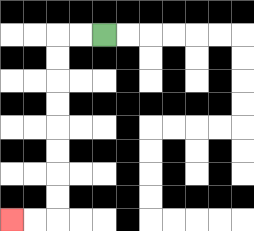{'start': '[4, 1]', 'end': '[0, 9]', 'path_directions': 'L,L,D,D,D,D,D,D,D,D,L,L', 'path_coordinates': '[[4, 1], [3, 1], [2, 1], [2, 2], [2, 3], [2, 4], [2, 5], [2, 6], [2, 7], [2, 8], [2, 9], [1, 9], [0, 9]]'}